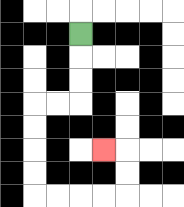{'start': '[3, 1]', 'end': '[4, 6]', 'path_directions': 'D,D,D,L,L,D,D,D,D,R,R,R,R,U,U,L', 'path_coordinates': '[[3, 1], [3, 2], [3, 3], [3, 4], [2, 4], [1, 4], [1, 5], [1, 6], [1, 7], [1, 8], [2, 8], [3, 8], [4, 8], [5, 8], [5, 7], [5, 6], [4, 6]]'}